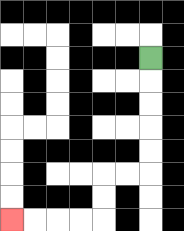{'start': '[6, 2]', 'end': '[0, 9]', 'path_directions': 'D,D,D,D,D,L,L,D,D,L,L,L,L', 'path_coordinates': '[[6, 2], [6, 3], [6, 4], [6, 5], [6, 6], [6, 7], [5, 7], [4, 7], [4, 8], [4, 9], [3, 9], [2, 9], [1, 9], [0, 9]]'}